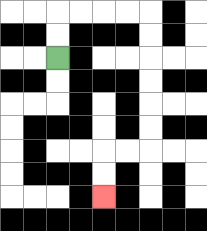{'start': '[2, 2]', 'end': '[4, 8]', 'path_directions': 'U,U,R,R,R,R,D,D,D,D,D,D,L,L,D,D', 'path_coordinates': '[[2, 2], [2, 1], [2, 0], [3, 0], [4, 0], [5, 0], [6, 0], [6, 1], [6, 2], [6, 3], [6, 4], [6, 5], [6, 6], [5, 6], [4, 6], [4, 7], [4, 8]]'}